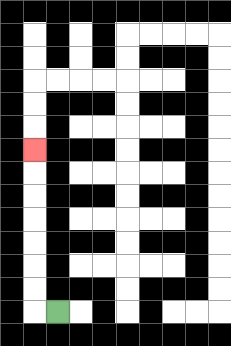{'start': '[2, 13]', 'end': '[1, 6]', 'path_directions': 'L,U,U,U,U,U,U,U', 'path_coordinates': '[[2, 13], [1, 13], [1, 12], [1, 11], [1, 10], [1, 9], [1, 8], [1, 7], [1, 6]]'}